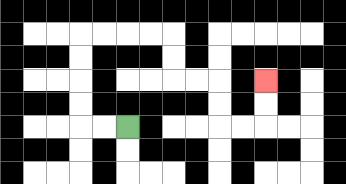{'start': '[5, 5]', 'end': '[11, 3]', 'path_directions': 'L,L,U,U,U,U,R,R,R,R,D,D,R,R,D,D,R,R,U,U', 'path_coordinates': '[[5, 5], [4, 5], [3, 5], [3, 4], [3, 3], [3, 2], [3, 1], [4, 1], [5, 1], [6, 1], [7, 1], [7, 2], [7, 3], [8, 3], [9, 3], [9, 4], [9, 5], [10, 5], [11, 5], [11, 4], [11, 3]]'}